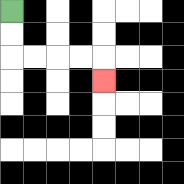{'start': '[0, 0]', 'end': '[4, 3]', 'path_directions': 'D,D,R,R,R,R,D', 'path_coordinates': '[[0, 0], [0, 1], [0, 2], [1, 2], [2, 2], [3, 2], [4, 2], [4, 3]]'}